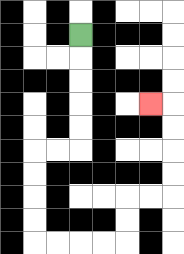{'start': '[3, 1]', 'end': '[6, 4]', 'path_directions': 'D,D,D,D,D,L,L,D,D,D,D,R,R,R,R,U,U,R,R,U,U,U,U,L', 'path_coordinates': '[[3, 1], [3, 2], [3, 3], [3, 4], [3, 5], [3, 6], [2, 6], [1, 6], [1, 7], [1, 8], [1, 9], [1, 10], [2, 10], [3, 10], [4, 10], [5, 10], [5, 9], [5, 8], [6, 8], [7, 8], [7, 7], [7, 6], [7, 5], [7, 4], [6, 4]]'}